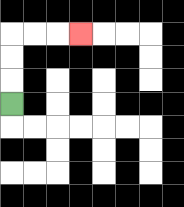{'start': '[0, 4]', 'end': '[3, 1]', 'path_directions': 'U,U,U,R,R,R', 'path_coordinates': '[[0, 4], [0, 3], [0, 2], [0, 1], [1, 1], [2, 1], [3, 1]]'}